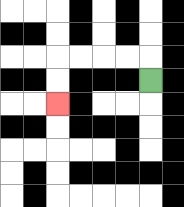{'start': '[6, 3]', 'end': '[2, 4]', 'path_directions': 'U,L,L,L,L,D,D', 'path_coordinates': '[[6, 3], [6, 2], [5, 2], [4, 2], [3, 2], [2, 2], [2, 3], [2, 4]]'}